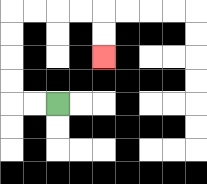{'start': '[2, 4]', 'end': '[4, 2]', 'path_directions': 'L,L,U,U,U,U,R,R,R,R,D,D', 'path_coordinates': '[[2, 4], [1, 4], [0, 4], [0, 3], [0, 2], [0, 1], [0, 0], [1, 0], [2, 0], [3, 0], [4, 0], [4, 1], [4, 2]]'}